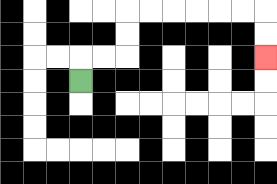{'start': '[3, 3]', 'end': '[11, 2]', 'path_directions': 'U,R,R,U,U,R,R,R,R,R,R,D,D', 'path_coordinates': '[[3, 3], [3, 2], [4, 2], [5, 2], [5, 1], [5, 0], [6, 0], [7, 0], [8, 0], [9, 0], [10, 0], [11, 0], [11, 1], [11, 2]]'}